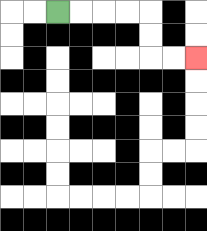{'start': '[2, 0]', 'end': '[8, 2]', 'path_directions': 'R,R,R,R,D,D,R,R', 'path_coordinates': '[[2, 0], [3, 0], [4, 0], [5, 0], [6, 0], [6, 1], [6, 2], [7, 2], [8, 2]]'}